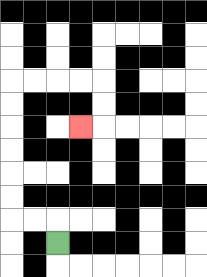{'start': '[2, 10]', 'end': '[3, 5]', 'path_directions': 'U,L,L,U,U,U,U,U,U,R,R,R,R,D,D,L', 'path_coordinates': '[[2, 10], [2, 9], [1, 9], [0, 9], [0, 8], [0, 7], [0, 6], [0, 5], [0, 4], [0, 3], [1, 3], [2, 3], [3, 3], [4, 3], [4, 4], [4, 5], [3, 5]]'}